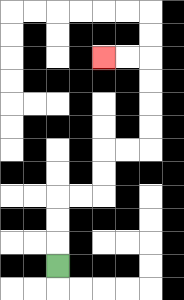{'start': '[2, 11]', 'end': '[4, 2]', 'path_directions': 'U,U,U,R,R,U,U,R,R,U,U,U,U,L,L', 'path_coordinates': '[[2, 11], [2, 10], [2, 9], [2, 8], [3, 8], [4, 8], [4, 7], [4, 6], [5, 6], [6, 6], [6, 5], [6, 4], [6, 3], [6, 2], [5, 2], [4, 2]]'}